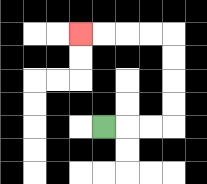{'start': '[4, 5]', 'end': '[3, 1]', 'path_directions': 'R,R,R,U,U,U,U,L,L,L,L', 'path_coordinates': '[[4, 5], [5, 5], [6, 5], [7, 5], [7, 4], [7, 3], [7, 2], [7, 1], [6, 1], [5, 1], [4, 1], [3, 1]]'}